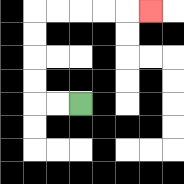{'start': '[3, 4]', 'end': '[6, 0]', 'path_directions': 'L,L,U,U,U,U,R,R,R,R,R', 'path_coordinates': '[[3, 4], [2, 4], [1, 4], [1, 3], [1, 2], [1, 1], [1, 0], [2, 0], [3, 0], [4, 0], [5, 0], [6, 0]]'}